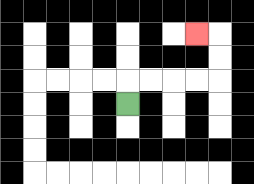{'start': '[5, 4]', 'end': '[8, 1]', 'path_directions': 'U,R,R,R,R,U,U,L', 'path_coordinates': '[[5, 4], [5, 3], [6, 3], [7, 3], [8, 3], [9, 3], [9, 2], [9, 1], [8, 1]]'}